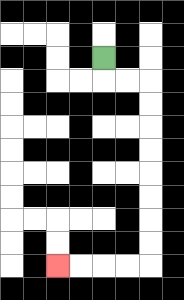{'start': '[4, 2]', 'end': '[2, 11]', 'path_directions': 'D,R,R,D,D,D,D,D,D,D,D,L,L,L,L', 'path_coordinates': '[[4, 2], [4, 3], [5, 3], [6, 3], [6, 4], [6, 5], [6, 6], [6, 7], [6, 8], [6, 9], [6, 10], [6, 11], [5, 11], [4, 11], [3, 11], [2, 11]]'}